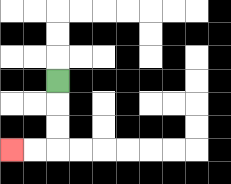{'start': '[2, 3]', 'end': '[0, 6]', 'path_directions': 'D,D,D,L,L', 'path_coordinates': '[[2, 3], [2, 4], [2, 5], [2, 6], [1, 6], [0, 6]]'}